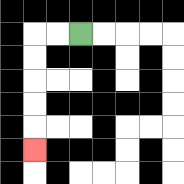{'start': '[3, 1]', 'end': '[1, 6]', 'path_directions': 'L,L,D,D,D,D,D', 'path_coordinates': '[[3, 1], [2, 1], [1, 1], [1, 2], [1, 3], [1, 4], [1, 5], [1, 6]]'}